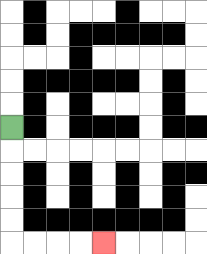{'start': '[0, 5]', 'end': '[4, 10]', 'path_directions': 'D,D,D,D,D,R,R,R,R', 'path_coordinates': '[[0, 5], [0, 6], [0, 7], [0, 8], [0, 9], [0, 10], [1, 10], [2, 10], [3, 10], [4, 10]]'}